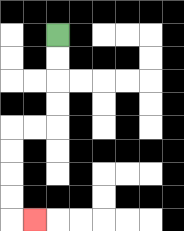{'start': '[2, 1]', 'end': '[1, 9]', 'path_directions': 'D,D,D,D,L,L,D,D,D,D,R', 'path_coordinates': '[[2, 1], [2, 2], [2, 3], [2, 4], [2, 5], [1, 5], [0, 5], [0, 6], [0, 7], [0, 8], [0, 9], [1, 9]]'}